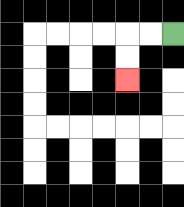{'start': '[7, 1]', 'end': '[5, 3]', 'path_directions': 'L,L,D,D', 'path_coordinates': '[[7, 1], [6, 1], [5, 1], [5, 2], [5, 3]]'}